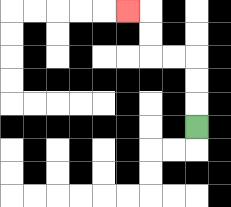{'start': '[8, 5]', 'end': '[5, 0]', 'path_directions': 'U,U,U,L,L,U,U,L', 'path_coordinates': '[[8, 5], [8, 4], [8, 3], [8, 2], [7, 2], [6, 2], [6, 1], [6, 0], [5, 0]]'}